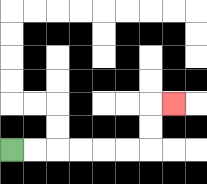{'start': '[0, 6]', 'end': '[7, 4]', 'path_directions': 'R,R,R,R,R,R,U,U,R', 'path_coordinates': '[[0, 6], [1, 6], [2, 6], [3, 6], [4, 6], [5, 6], [6, 6], [6, 5], [6, 4], [7, 4]]'}